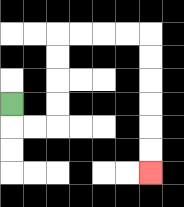{'start': '[0, 4]', 'end': '[6, 7]', 'path_directions': 'D,R,R,U,U,U,U,R,R,R,R,D,D,D,D,D,D', 'path_coordinates': '[[0, 4], [0, 5], [1, 5], [2, 5], [2, 4], [2, 3], [2, 2], [2, 1], [3, 1], [4, 1], [5, 1], [6, 1], [6, 2], [6, 3], [6, 4], [6, 5], [6, 6], [6, 7]]'}